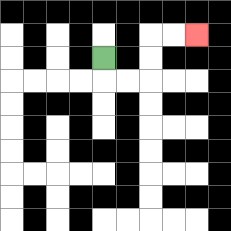{'start': '[4, 2]', 'end': '[8, 1]', 'path_directions': 'D,R,R,U,U,R,R', 'path_coordinates': '[[4, 2], [4, 3], [5, 3], [6, 3], [6, 2], [6, 1], [7, 1], [8, 1]]'}